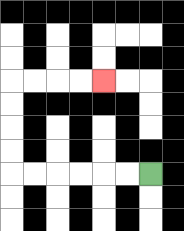{'start': '[6, 7]', 'end': '[4, 3]', 'path_directions': 'L,L,L,L,L,L,U,U,U,U,R,R,R,R', 'path_coordinates': '[[6, 7], [5, 7], [4, 7], [3, 7], [2, 7], [1, 7], [0, 7], [0, 6], [0, 5], [0, 4], [0, 3], [1, 3], [2, 3], [3, 3], [4, 3]]'}